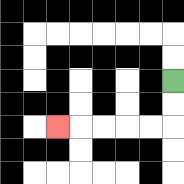{'start': '[7, 3]', 'end': '[2, 5]', 'path_directions': 'D,D,L,L,L,L,L', 'path_coordinates': '[[7, 3], [7, 4], [7, 5], [6, 5], [5, 5], [4, 5], [3, 5], [2, 5]]'}